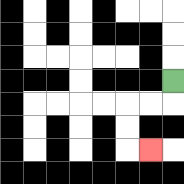{'start': '[7, 3]', 'end': '[6, 6]', 'path_directions': 'D,L,L,D,D,R', 'path_coordinates': '[[7, 3], [7, 4], [6, 4], [5, 4], [5, 5], [5, 6], [6, 6]]'}